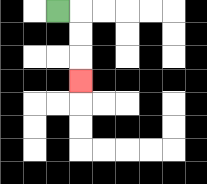{'start': '[2, 0]', 'end': '[3, 3]', 'path_directions': 'R,D,D,D', 'path_coordinates': '[[2, 0], [3, 0], [3, 1], [3, 2], [3, 3]]'}